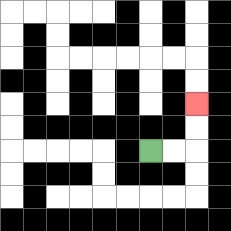{'start': '[6, 6]', 'end': '[8, 4]', 'path_directions': 'R,R,U,U', 'path_coordinates': '[[6, 6], [7, 6], [8, 6], [8, 5], [8, 4]]'}